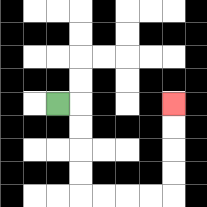{'start': '[2, 4]', 'end': '[7, 4]', 'path_directions': 'R,D,D,D,D,R,R,R,R,U,U,U,U', 'path_coordinates': '[[2, 4], [3, 4], [3, 5], [3, 6], [3, 7], [3, 8], [4, 8], [5, 8], [6, 8], [7, 8], [7, 7], [7, 6], [7, 5], [7, 4]]'}